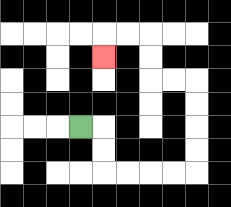{'start': '[3, 5]', 'end': '[4, 2]', 'path_directions': 'R,D,D,R,R,R,R,U,U,U,U,L,L,U,U,L,L,D', 'path_coordinates': '[[3, 5], [4, 5], [4, 6], [4, 7], [5, 7], [6, 7], [7, 7], [8, 7], [8, 6], [8, 5], [8, 4], [8, 3], [7, 3], [6, 3], [6, 2], [6, 1], [5, 1], [4, 1], [4, 2]]'}